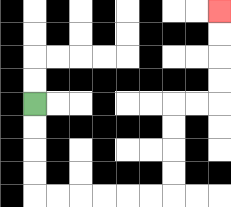{'start': '[1, 4]', 'end': '[9, 0]', 'path_directions': 'D,D,D,D,R,R,R,R,R,R,U,U,U,U,R,R,U,U,U,U', 'path_coordinates': '[[1, 4], [1, 5], [1, 6], [1, 7], [1, 8], [2, 8], [3, 8], [4, 8], [5, 8], [6, 8], [7, 8], [7, 7], [7, 6], [7, 5], [7, 4], [8, 4], [9, 4], [9, 3], [9, 2], [9, 1], [9, 0]]'}